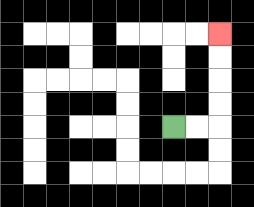{'start': '[7, 5]', 'end': '[9, 1]', 'path_directions': 'R,R,U,U,U,U', 'path_coordinates': '[[7, 5], [8, 5], [9, 5], [9, 4], [9, 3], [9, 2], [9, 1]]'}